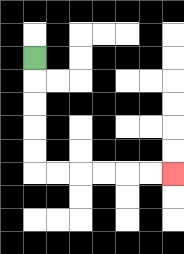{'start': '[1, 2]', 'end': '[7, 7]', 'path_directions': 'D,D,D,D,D,R,R,R,R,R,R', 'path_coordinates': '[[1, 2], [1, 3], [1, 4], [1, 5], [1, 6], [1, 7], [2, 7], [3, 7], [4, 7], [5, 7], [6, 7], [7, 7]]'}